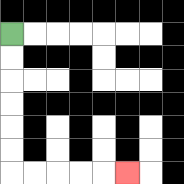{'start': '[0, 1]', 'end': '[5, 7]', 'path_directions': 'D,D,D,D,D,D,R,R,R,R,R', 'path_coordinates': '[[0, 1], [0, 2], [0, 3], [0, 4], [0, 5], [0, 6], [0, 7], [1, 7], [2, 7], [3, 7], [4, 7], [5, 7]]'}